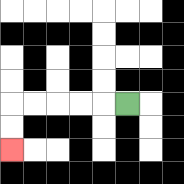{'start': '[5, 4]', 'end': '[0, 6]', 'path_directions': 'L,L,L,L,L,D,D', 'path_coordinates': '[[5, 4], [4, 4], [3, 4], [2, 4], [1, 4], [0, 4], [0, 5], [0, 6]]'}